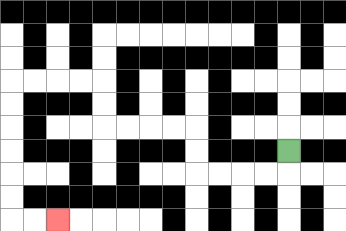{'start': '[12, 6]', 'end': '[2, 9]', 'path_directions': 'D,L,L,L,L,U,U,L,L,L,L,U,U,L,L,L,L,D,D,D,D,D,D,R,R', 'path_coordinates': '[[12, 6], [12, 7], [11, 7], [10, 7], [9, 7], [8, 7], [8, 6], [8, 5], [7, 5], [6, 5], [5, 5], [4, 5], [4, 4], [4, 3], [3, 3], [2, 3], [1, 3], [0, 3], [0, 4], [0, 5], [0, 6], [0, 7], [0, 8], [0, 9], [1, 9], [2, 9]]'}